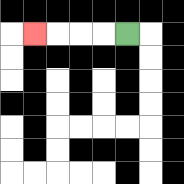{'start': '[5, 1]', 'end': '[1, 1]', 'path_directions': 'L,L,L,L', 'path_coordinates': '[[5, 1], [4, 1], [3, 1], [2, 1], [1, 1]]'}